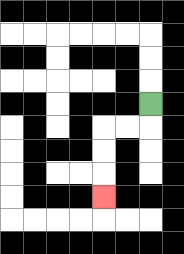{'start': '[6, 4]', 'end': '[4, 8]', 'path_directions': 'D,L,L,D,D,D', 'path_coordinates': '[[6, 4], [6, 5], [5, 5], [4, 5], [4, 6], [4, 7], [4, 8]]'}